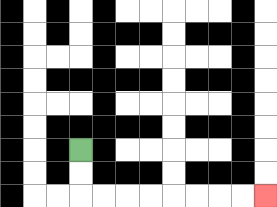{'start': '[3, 6]', 'end': '[11, 8]', 'path_directions': 'D,D,R,R,R,R,R,R,R,R', 'path_coordinates': '[[3, 6], [3, 7], [3, 8], [4, 8], [5, 8], [6, 8], [7, 8], [8, 8], [9, 8], [10, 8], [11, 8]]'}